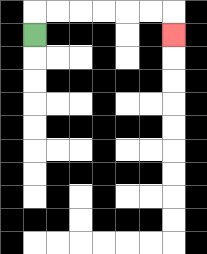{'start': '[1, 1]', 'end': '[7, 1]', 'path_directions': 'U,R,R,R,R,R,R,D', 'path_coordinates': '[[1, 1], [1, 0], [2, 0], [3, 0], [4, 0], [5, 0], [6, 0], [7, 0], [7, 1]]'}